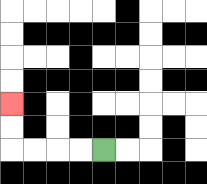{'start': '[4, 6]', 'end': '[0, 4]', 'path_directions': 'L,L,L,L,U,U', 'path_coordinates': '[[4, 6], [3, 6], [2, 6], [1, 6], [0, 6], [0, 5], [0, 4]]'}